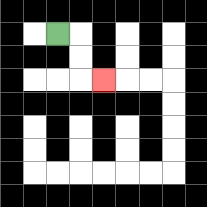{'start': '[2, 1]', 'end': '[4, 3]', 'path_directions': 'R,D,D,R', 'path_coordinates': '[[2, 1], [3, 1], [3, 2], [3, 3], [4, 3]]'}